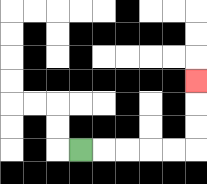{'start': '[3, 6]', 'end': '[8, 3]', 'path_directions': 'R,R,R,R,R,U,U,U', 'path_coordinates': '[[3, 6], [4, 6], [5, 6], [6, 6], [7, 6], [8, 6], [8, 5], [8, 4], [8, 3]]'}